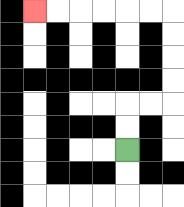{'start': '[5, 6]', 'end': '[1, 0]', 'path_directions': 'U,U,R,R,U,U,U,U,L,L,L,L,L,L', 'path_coordinates': '[[5, 6], [5, 5], [5, 4], [6, 4], [7, 4], [7, 3], [7, 2], [7, 1], [7, 0], [6, 0], [5, 0], [4, 0], [3, 0], [2, 0], [1, 0]]'}